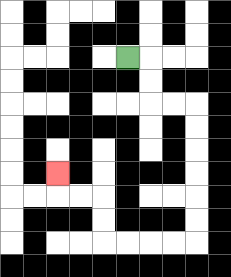{'start': '[5, 2]', 'end': '[2, 7]', 'path_directions': 'R,D,D,R,R,D,D,D,D,D,D,L,L,L,L,U,U,L,L,U', 'path_coordinates': '[[5, 2], [6, 2], [6, 3], [6, 4], [7, 4], [8, 4], [8, 5], [8, 6], [8, 7], [8, 8], [8, 9], [8, 10], [7, 10], [6, 10], [5, 10], [4, 10], [4, 9], [4, 8], [3, 8], [2, 8], [2, 7]]'}